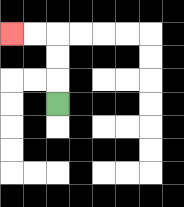{'start': '[2, 4]', 'end': '[0, 1]', 'path_directions': 'U,U,U,L,L', 'path_coordinates': '[[2, 4], [2, 3], [2, 2], [2, 1], [1, 1], [0, 1]]'}